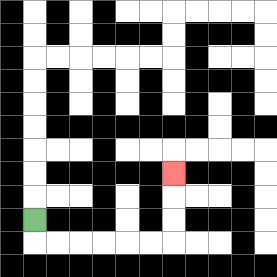{'start': '[1, 9]', 'end': '[7, 7]', 'path_directions': 'D,R,R,R,R,R,R,U,U,U', 'path_coordinates': '[[1, 9], [1, 10], [2, 10], [3, 10], [4, 10], [5, 10], [6, 10], [7, 10], [7, 9], [7, 8], [7, 7]]'}